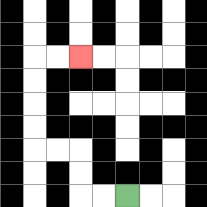{'start': '[5, 8]', 'end': '[3, 2]', 'path_directions': 'L,L,U,U,L,L,U,U,U,U,R,R', 'path_coordinates': '[[5, 8], [4, 8], [3, 8], [3, 7], [3, 6], [2, 6], [1, 6], [1, 5], [1, 4], [1, 3], [1, 2], [2, 2], [3, 2]]'}